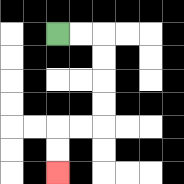{'start': '[2, 1]', 'end': '[2, 7]', 'path_directions': 'R,R,D,D,D,D,L,L,D,D', 'path_coordinates': '[[2, 1], [3, 1], [4, 1], [4, 2], [4, 3], [4, 4], [4, 5], [3, 5], [2, 5], [2, 6], [2, 7]]'}